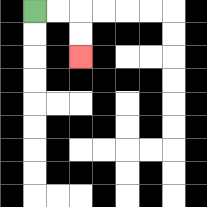{'start': '[1, 0]', 'end': '[3, 2]', 'path_directions': 'R,R,D,D', 'path_coordinates': '[[1, 0], [2, 0], [3, 0], [3, 1], [3, 2]]'}